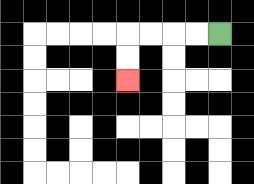{'start': '[9, 1]', 'end': '[5, 3]', 'path_directions': 'L,L,L,L,D,D', 'path_coordinates': '[[9, 1], [8, 1], [7, 1], [6, 1], [5, 1], [5, 2], [5, 3]]'}